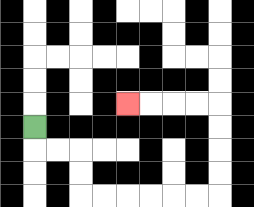{'start': '[1, 5]', 'end': '[5, 4]', 'path_directions': 'D,R,R,D,D,R,R,R,R,R,R,U,U,U,U,L,L,L,L', 'path_coordinates': '[[1, 5], [1, 6], [2, 6], [3, 6], [3, 7], [3, 8], [4, 8], [5, 8], [6, 8], [7, 8], [8, 8], [9, 8], [9, 7], [9, 6], [9, 5], [9, 4], [8, 4], [7, 4], [6, 4], [5, 4]]'}